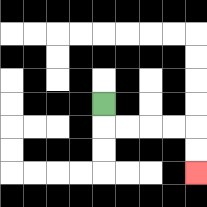{'start': '[4, 4]', 'end': '[8, 7]', 'path_directions': 'D,R,R,R,R,D,D', 'path_coordinates': '[[4, 4], [4, 5], [5, 5], [6, 5], [7, 5], [8, 5], [8, 6], [8, 7]]'}